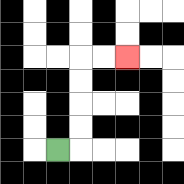{'start': '[2, 6]', 'end': '[5, 2]', 'path_directions': 'R,U,U,U,U,R,R', 'path_coordinates': '[[2, 6], [3, 6], [3, 5], [3, 4], [3, 3], [3, 2], [4, 2], [5, 2]]'}